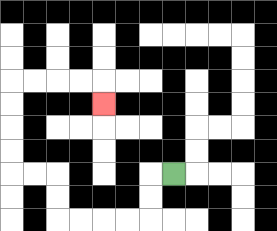{'start': '[7, 7]', 'end': '[4, 4]', 'path_directions': 'L,D,D,L,L,L,L,U,U,L,L,U,U,U,U,R,R,R,R,D', 'path_coordinates': '[[7, 7], [6, 7], [6, 8], [6, 9], [5, 9], [4, 9], [3, 9], [2, 9], [2, 8], [2, 7], [1, 7], [0, 7], [0, 6], [0, 5], [0, 4], [0, 3], [1, 3], [2, 3], [3, 3], [4, 3], [4, 4]]'}